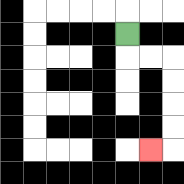{'start': '[5, 1]', 'end': '[6, 6]', 'path_directions': 'D,R,R,D,D,D,D,L', 'path_coordinates': '[[5, 1], [5, 2], [6, 2], [7, 2], [7, 3], [7, 4], [7, 5], [7, 6], [6, 6]]'}